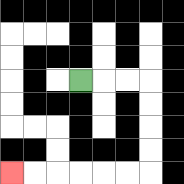{'start': '[3, 3]', 'end': '[0, 7]', 'path_directions': 'R,R,R,D,D,D,D,L,L,L,L,L,L', 'path_coordinates': '[[3, 3], [4, 3], [5, 3], [6, 3], [6, 4], [6, 5], [6, 6], [6, 7], [5, 7], [4, 7], [3, 7], [2, 7], [1, 7], [0, 7]]'}